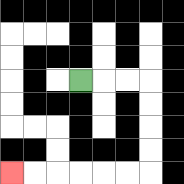{'start': '[3, 3]', 'end': '[0, 7]', 'path_directions': 'R,R,R,D,D,D,D,L,L,L,L,L,L', 'path_coordinates': '[[3, 3], [4, 3], [5, 3], [6, 3], [6, 4], [6, 5], [6, 6], [6, 7], [5, 7], [4, 7], [3, 7], [2, 7], [1, 7], [0, 7]]'}